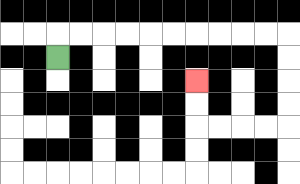{'start': '[2, 2]', 'end': '[8, 3]', 'path_directions': 'U,R,R,R,R,R,R,R,R,R,R,D,D,D,D,L,L,L,L,U,U', 'path_coordinates': '[[2, 2], [2, 1], [3, 1], [4, 1], [5, 1], [6, 1], [7, 1], [8, 1], [9, 1], [10, 1], [11, 1], [12, 1], [12, 2], [12, 3], [12, 4], [12, 5], [11, 5], [10, 5], [9, 5], [8, 5], [8, 4], [8, 3]]'}